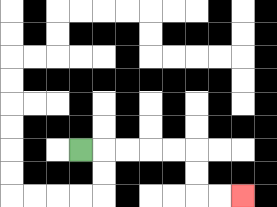{'start': '[3, 6]', 'end': '[10, 8]', 'path_directions': 'R,R,R,R,R,D,D,R,R', 'path_coordinates': '[[3, 6], [4, 6], [5, 6], [6, 6], [7, 6], [8, 6], [8, 7], [8, 8], [9, 8], [10, 8]]'}